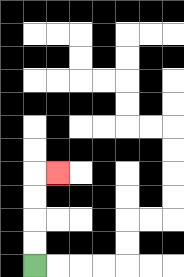{'start': '[1, 11]', 'end': '[2, 7]', 'path_directions': 'U,U,U,U,R', 'path_coordinates': '[[1, 11], [1, 10], [1, 9], [1, 8], [1, 7], [2, 7]]'}